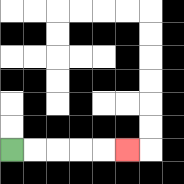{'start': '[0, 6]', 'end': '[5, 6]', 'path_directions': 'R,R,R,R,R', 'path_coordinates': '[[0, 6], [1, 6], [2, 6], [3, 6], [4, 6], [5, 6]]'}